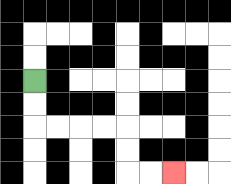{'start': '[1, 3]', 'end': '[7, 7]', 'path_directions': 'D,D,R,R,R,R,D,D,R,R', 'path_coordinates': '[[1, 3], [1, 4], [1, 5], [2, 5], [3, 5], [4, 5], [5, 5], [5, 6], [5, 7], [6, 7], [7, 7]]'}